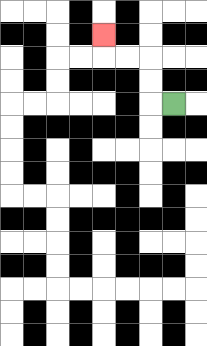{'start': '[7, 4]', 'end': '[4, 1]', 'path_directions': 'L,U,U,L,L,U', 'path_coordinates': '[[7, 4], [6, 4], [6, 3], [6, 2], [5, 2], [4, 2], [4, 1]]'}